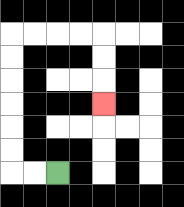{'start': '[2, 7]', 'end': '[4, 4]', 'path_directions': 'L,L,U,U,U,U,U,U,R,R,R,R,D,D,D', 'path_coordinates': '[[2, 7], [1, 7], [0, 7], [0, 6], [0, 5], [0, 4], [0, 3], [0, 2], [0, 1], [1, 1], [2, 1], [3, 1], [4, 1], [4, 2], [4, 3], [4, 4]]'}